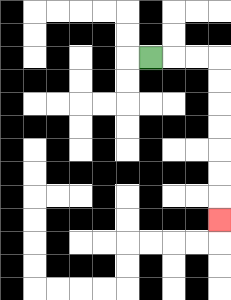{'start': '[6, 2]', 'end': '[9, 9]', 'path_directions': 'R,R,R,D,D,D,D,D,D,D', 'path_coordinates': '[[6, 2], [7, 2], [8, 2], [9, 2], [9, 3], [9, 4], [9, 5], [9, 6], [9, 7], [9, 8], [9, 9]]'}